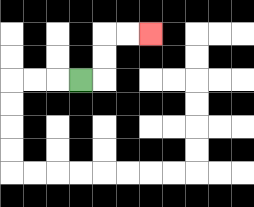{'start': '[3, 3]', 'end': '[6, 1]', 'path_directions': 'R,U,U,R,R', 'path_coordinates': '[[3, 3], [4, 3], [4, 2], [4, 1], [5, 1], [6, 1]]'}